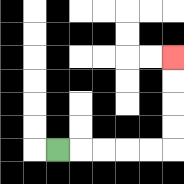{'start': '[2, 6]', 'end': '[7, 2]', 'path_directions': 'R,R,R,R,R,U,U,U,U', 'path_coordinates': '[[2, 6], [3, 6], [4, 6], [5, 6], [6, 6], [7, 6], [7, 5], [7, 4], [7, 3], [7, 2]]'}